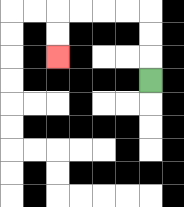{'start': '[6, 3]', 'end': '[2, 2]', 'path_directions': 'U,U,U,L,L,L,L,D,D', 'path_coordinates': '[[6, 3], [6, 2], [6, 1], [6, 0], [5, 0], [4, 0], [3, 0], [2, 0], [2, 1], [2, 2]]'}